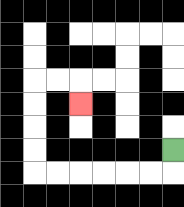{'start': '[7, 6]', 'end': '[3, 4]', 'path_directions': 'D,L,L,L,L,L,L,U,U,U,U,R,R,D', 'path_coordinates': '[[7, 6], [7, 7], [6, 7], [5, 7], [4, 7], [3, 7], [2, 7], [1, 7], [1, 6], [1, 5], [1, 4], [1, 3], [2, 3], [3, 3], [3, 4]]'}